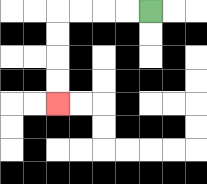{'start': '[6, 0]', 'end': '[2, 4]', 'path_directions': 'L,L,L,L,D,D,D,D', 'path_coordinates': '[[6, 0], [5, 0], [4, 0], [3, 0], [2, 0], [2, 1], [2, 2], [2, 3], [2, 4]]'}